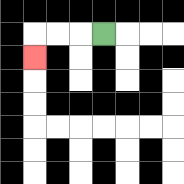{'start': '[4, 1]', 'end': '[1, 2]', 'path_directions': 'L,L,L,D', 'path_coordinates': '[[4, 1], [3, 1], [2, 1], [1, 1], [1, 2]]'}